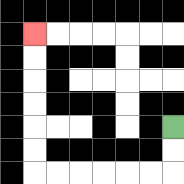{'start': '[7, 5]', 'end': '[1, 1]', 'path_directions': 'D,D,L,L,L,L,L,L,U,U,U,U,U,U', 'path_coordinates': '[[7, 5], [7, 6], [7, 7], [6, 7], [5, 7], [4, 7], [3, 7], [2, 7], [1, 7], [1, 6], [1, 5], [1, 4], [1, 3], [1, 2], [1, 1]]'}